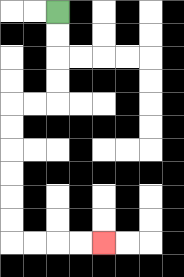{'start': '[2, 0]', 'end': '[4, 10]', 'path_directions': 'D,D,D,D,L,L,D,D,D,D,D,D,R,R,R,R', 'path_coordinates': '[[2, 0], [2, 1], [2, 2], [2, 3], [2, 4], [1, 4], [0, 4], [0, 5], [0, 6], [0, 7], [0, 8], [0, 9], [0, 10], [1, 10], [2, 10], [3, 10], [4, 10]]'}